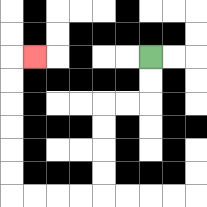{'start': '[6, 2]', 'end': '[1, 2]', 'path_directions': 'D,D,L,L,D,D,D,D,L,L,L,L,U,U,U,U,U,U,R', 'path_coordinates': '[[6, 2], [6, 3], [6, 4], [5, 4], [4, 4], [4, 5], [4, 6], [4, 7], [4, 8], [3, 8], [2, 8], [1, 8], [0, 8], [0, 7], [0, 6], [0, 5], [0, 4], [0, 3], [0, 2], [1, 2]]'}